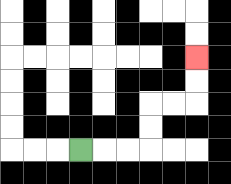{'start': '[3, 6]', 'end': '[8, 2]', 'path_directions': 'R,R,R,U,U,R,R,U,U', 'path_coordinates': '[[3, 6], [4, 6], [5, 6], [6, 6], [6, 5], [6, 4], [7, 4], [8, 4], [8, 3], [8, 2]]'}